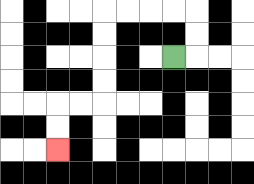{'start': '[7, 2]', 'end': '[2, 6]', 'path_directions': 'R,U,U,L,L,L,L,D,D,D,D,L,L,D,D', 'path_coordinates': '[[7, 2], [8, 2], [8, 1], [8, 0], [7, 0], [6, 0], [5, 0], [4, 0], [4, 1], [4, 2], [4, 3], [4, 4], [3, 4], [2, 4], [2, 5], [2, 6]]'}